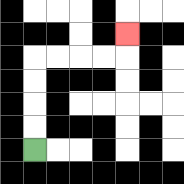{'start': '[1, 6]', 'end': '[5, 1]', 'path_directions': 'U,U,U,U,R,R,R,R,U', 'path_coordinates': '[[1, 6], [1, 5], [1, 4], [1, 3], [1, 2], [2, 2], [3, 2], [4, 2], [5, 2], [5, 1]]'}